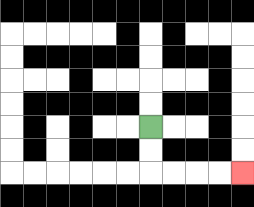{'start': '[6, 5]', 'end': '[10, 7]', 'path_directions': 'D,D,R,R,R,R', 'path_coordinates': '[[6, 5], [6, 6], [6, 7], [7, 7], [8, 7], [9, 7], [10, 7]]'}